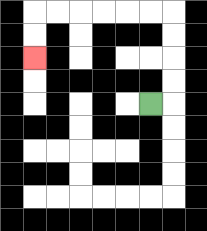{'start': '[6, 4]', 'end': '[1, 2]', 'path_directions': 'R,U,U,U,U,L,L,L,L,L,L,D,D', 'path_coordinates': '[[6, 4], [7, 4], [7, 3], [7, 2], [7, 1], [7, 0], [6, 0], [5, 0], [4, 0], [3, 0], [2, 0], [1, 0], [1, 1], [1, 2]]'}